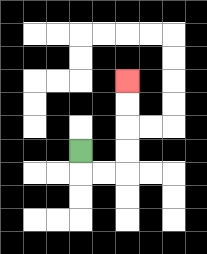{'start': '[3, 6]', 'end': '[5, 3]', 'path_directions': 'D,R,R,U,U,U,U', 'path_coordinates': '[[3, 6], [3, 7], [4, 7], [5, 7], [5, 6], [5, 5], [5, 4], [5, 3]]'}